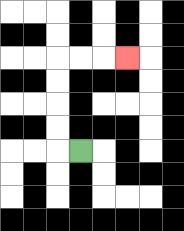{'start': '[3, 6]', 'end': '[5, 2]', 'path_directions': 'L,U,U,U,U,R,R,R', 'path_coordinates': '[[3, 6], [2, 6], [2, 5], [2, 4], [2, 3], [2, 2], [3, 2], [4, 2], [5, 2]]'}